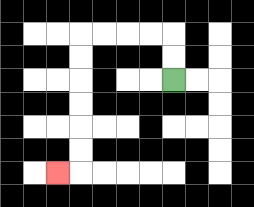{'start': '[7, 3]', 'end': '[2, 7]', 'path_directions': 'U,U,L,L,L,L,D,D,D,D,D,D,L', 'path_coordinates': '[[7, 3], [7, 2], [7, 1], [6, 1], [5, 1], [4, 1], [3, 1], [3, 2], [3, 3], [3, 4], [3, 5], [3, 6], [3, 7], [2, 7]]'}